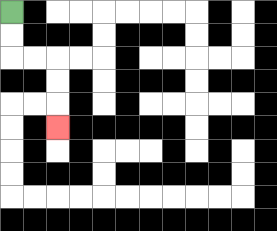{'start': '[0, 0]', 'end': '[2, 5]', 'path_directions': 'D,D,R,R,D,D,D', 'path_coordinates': '[[0, 0], [0, 1], [0, 2], [1, 2], [2, 2], [2, 3], [2, 4], [2, 5]]'}